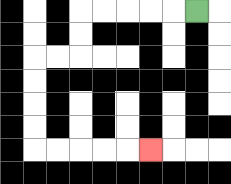{'start': '[8, 0]', 'end': '[6, 6]', 'path_directions': 'L,L,L,L,L,D,D,L,L,D,D,D,D,R,R,R,R,R', 'path_coordinates': '[[8, 0], [7, 0], [6, 0], [5, 0], [4, 0], [3, 0], [3, 1], [3, 2], [2, 2], [1, 2], [1, 3], [1, 4], [1, 5], [1, 6], [2, 6], [3, 6], [4, 6], [5, 6], [6, 6]]'}